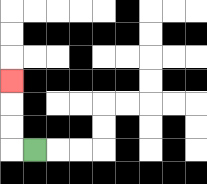{'start': '[1, 6]', 'end': '[0, 3]', 'path_directions': 'L,U,U,U', 'path_coordinates': '[[1, 6], [0, 6], [0, 5], [0, 4], [0, 3]]'}